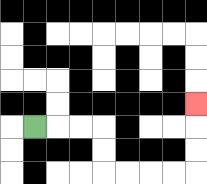{'start': '[1, 5]', 'end': '[8, 4]', 'path_directions': 'R,R,R,D,D,R,R,R,R,U,U,U', 'path_coordinates': '[[1, 5], [2, 5], [3, 5], [4, 5], [4, 6], [4, 7], [5, 7], [6, 7], [7, 7], [8, 7], [8, 6], [8, 5], [8, 4]]'}